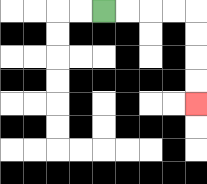{'start': '[4, 0]', 'end': '[8, 4]', 'path_directions': 'R,R,R,R,D,D,D,D', 'path_coordinates': '[[4, 0], [5, 0], [6, 0], [7, 0], [8, 0], [8, 1], [8, 2], [8, 3], [8, 4]]'}